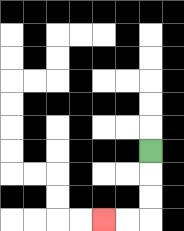{'start': '[6, 6]', 'end': '[4, 9]', 'path_directions': 'D,D,D,L,L', 'path_coordinates': '[[6, 6], [6, 7], [6, 8], [6, 9], [5, 9], [4, 9]]'}